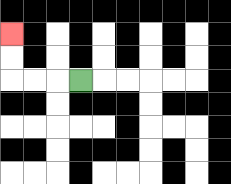{'start': '[3, 3]', 'end': '[0, 1]', 'path_directions': 'L,L,L,U,U', 'path_coordinates': '[[3, 3], [2, 3], [1, 3], [0, 3], [0, 2], [0, 1]]'}